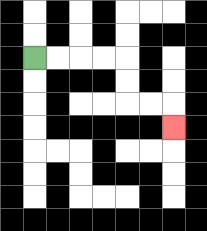{'start': '[1, 2]', 'end': '[7, 5]', 'path_directions': 'R,R,R,R,D,D,R,R,D', 'path_coordinates': '[[1, 2], [2, 2], [3, 2], [4, 2], [5, 2], [5, 3], [5, 4], [6, 4], [7, 4], [7, 5]]'}